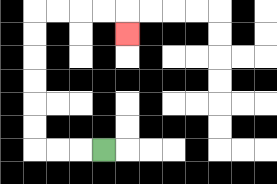{'start': '[4, 6]', 'end': '[5, 1]', 'path_directions': 'L,L,L,U,U,U,U,U,U,R,R,R,R,D', 'path_coordinates': '[[4, 6], [3, 6], [2, 6], [1, 6], [1, 5], [1, 4], [1, 3], [1, 2], [1, 1], [1, 0], [2, 0], [3, 0], [4, 0], [5, 0], [5, 1]]'}